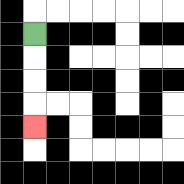{'start': '[1, 1]', 'end': '[1, 5]', 'path_directions': 'D,D,D,D', 'path_coordinates': '[[1, 1], [1, 2], [1, 3], [1, 4], [1, 5]]'}